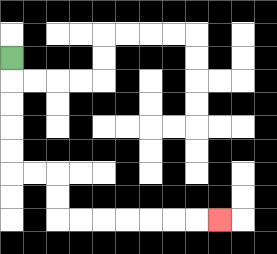{'start': '[0, 2]', 'end': '[9, 9]', 'path_directions': 'D,D,D,D,D,R,R,D,D,R,R,R,R,R,R,R', 'path_coordinates': '[[0, 2], [0, 3], [0, 4], [0, 5], [0, 6], [0, 7], [1, 7], [2, 7], [2, 8], [2, 9], [3, 9], [4, 9], [5, 9], [6, 9], [7, 9], [8, 9], [9, 9]]'}